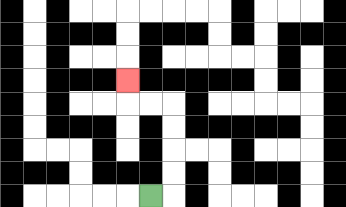{'start': '[6, 8]', 'end': '[5, 3]', 'path_directions': 'R,U,U,U,U,L,L,U', 'path_coordinates': '[[6, 8], [7, 8], [7, 7], [7, 6], [7, 5], [7, 4], [6, 4], [5, 4], [5, 3]]'}